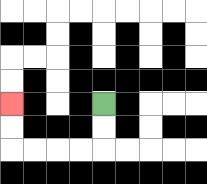{'start': '[4, 4]', 'end': '[0, 4]', 'path_directions': 'D,D,L,L,L,L,U,U', 'path_coordinates': '[[4, 4], [4, 5], [4, 6], [3, 6], [2, 6], [1, 6], [0, 6], [0, 5], [0, 4]]'}